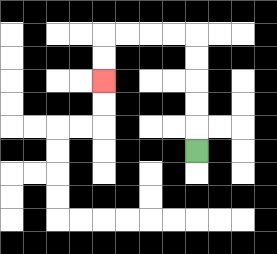{'start': '[8, 6]', 'end': '[4, 3]', 'path_directions': 'U,U,U,U,U,L,L,L,L,D,D', 'path_coordinates': '[[8, 6], [8, 5], [8, 4], [8, 3], [8, 2], [8, 1], [7, 1], [6, 1], [5, 1], [4, 1], [4, 2], [4, 3]]'}